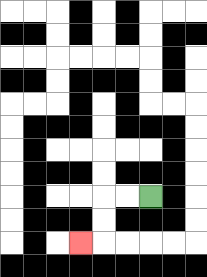{'start': '[6, 8]', 'end': '[3, 10]', 'path_directions': 'L,L,D,D,L', 'path_coordinates': '[[6, 8], [5, 8], [4, 8], [4, 9], [4, 10], [3, 10]]'}